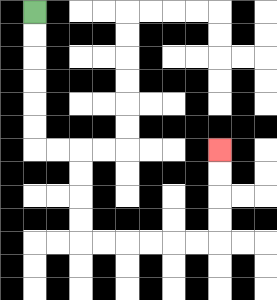{'start': '[1, 0]', 'end': '[9, 6]', 'path_directions': 'D,D,D,D,D,D,R,R,D,D,D,D,R,R,R,R,R,R,U,U,U,U', 'path_coordinates': '[[1, 0], [1, 1], [1, 2], [1, 3], [1, 4], [1, 5], [1, 6], [2, 6], [3, 6], [3, 7], [3, 8], [3, 9], [3, 10], [4, 10], [5, 10], [6, 10], [7, 10], [8, 10], [9, 10], [9, 9], [9, 8], [9, 7], [9, 6]]'}